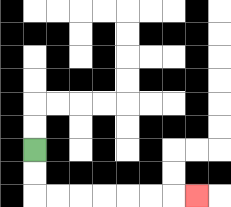{'start': '[1, 6]', 'end': '[8, 8]', 'path_directions': 'D,D,R,R,R,R,R,R,R', 'path_coordinates': '[[1, 6], [1, 7], [1, 8], [2, 8], [3, 8], [4, 8], [5, 8], [6, 8], [7, 8], [8, 8]]'}